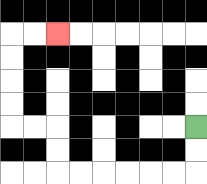{'start': '[8, 5]', 'end': '[2, 1]', 'path_directions': 'D,D,L,L,L,L,L,L,U,U,L,L,U,U,U,U,R,R', 'path_coordinates': '[[8, 5], [8, 6], [8, 7], [7, 7], [6, 7], [5, 7], [4, 7], [3, 7], [2, 7], [2, 6], [2, 5], [1, 5], [0, 5], [0, 4], [0, 3], [0, 2], [0, 1], [1, 1], [2, 1]]'}